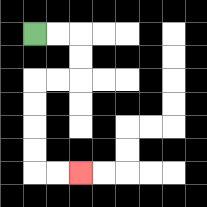{'start': '[1, 1]', 'end': '[3, 7]', 'path_directions': 'R,R,D,D,L,L,D,D,D,D,R,R', 'path_coordinates': '[[1, 1], [2, 1], [3, 1], [3, 2], [3, 3], [2, 3], [1, 3], [1, 4], [1, 5], [1, 6], [1, 7], [2, 7], [3, 7]]'}